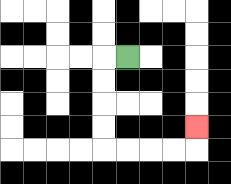{'start': '[5, 2]', 'end': '[8, 5]', 'path_directions': 'L,D,D,D,D,R,R,R,R,U', 'path_coordinates': '[[5, 2], [4, 2], [4, 3], [4, 4], [4, 5], [4, 6], [5, 6], [6, 6], [7, 6], [8, 6], [8, 5]]'}